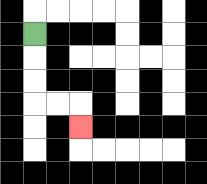{'start': '[1, 1]', 'end': '[3, 5]', 'path_directions': 'D,D,D,R,R,D', 'path_coordinates': '[[1, 1], [1, 2], [1, 3], [1, 4], [2, 4], [3, 4], [3, 5]]'}